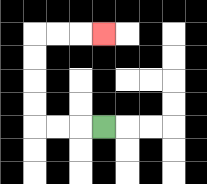{'start': '[4, 5]', 'end': '[4, 1]', 'path_directions': 'L,L,L,U,U,U,U,R,R,R', 'path_coordinates': '[[4, 5], [3, 5], [2, 5], [1, 5], [1, 4], [1, 3], [1, 2], [1, 1], [2, 1], [3, 1], [4, 1]]'}